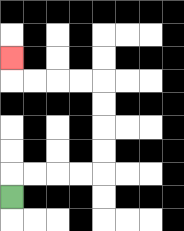{'start': '[0, 8]', 'end': '[0, 2]', 'path_directions': 'U,R,R,R,R,U,U,U,U,L,L,L,L,U', 'path_coordinates': '[[0, 8], [0, 7], [1, 7], [2, 7], [3, 7], [4, 7], [4, 6], [4, 5], [4, 4], [4, 3], [3, 3], [2, 3], [1, 3], [0, 3], [0, 2]]'}